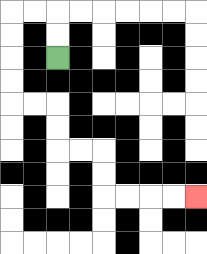{'start': '[2, 2]', 'end': '[8, 8]', 'path_directions': 'U,U,L,L,D,D,D,D,R,R,D,D,R,R,D,D,R,R,R,R', 'path_coordinates': '[[2, 2], [2, 1], [2, 0], [1, 0], [0, 0], [0, 1], [0, 2], [0, 3], [0, 4], [1, 4], [2, 4], [2, 5], [2, 6], [3, 6], [4, 6], [4, 7], [4, 8], [5, 8], [6, 8], [7, 8], [8, 8]]'}